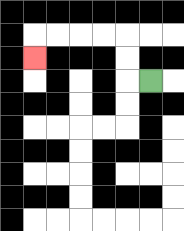{'start': '[6, 3]', 'end': '[1, 2]', 'path_directions': 'L,U,U,L,L,L,L,D', 'path_coordinates': '[[6, 3], [5, 3], [5, 2], [5, 1], [4, 1], [3, 1], [2, 1], [1, 1], [1, 2]]'}